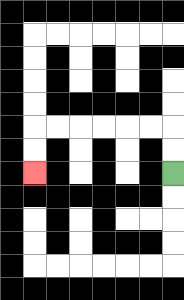{'start': '[7, 7]', 'end': '[1, 7]', 'path_directions': 'U,U,L,L,L,L,L,L,D,D', 'path_coordinates': '[[7, 7], [7, 6], [7, 5], [6, 5], [5, 5], [4, 5], [3, 5], [2, 5], [1, 5], [1, 6], [1, 7]]'}